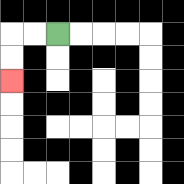{'start': '[2, 1]', 'end': '[0, 3]', 'path_directions': 'L,L,D,D', 'path_coordinates': '[[2, 1], [1, 1], [0, 1], [0, 2], [0, 3]]'}